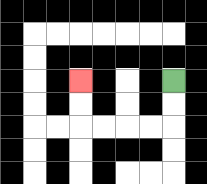{'start': '[7, 3]', 'end': '[3, 3]', 'path_directions': 'D,D,L,L,L,L,U,U', 'path_coordinates': '[[7, 3], [7, 4], [7, 5], [6, 5], [5, 5], [4, 5], [3, 5], [3, 4], [3, 3]]'}